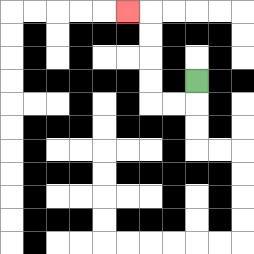{'start': '[8, 3]', 'end': '[5, 0]', 'path_directions': 'D,L,L,U,U,U,U,L', 'path_coordinates': '[[8, 3], [8, 4], [7, 4], [6, 4], [6, 3], [6, 2], [6, 1], [6, 0], [5, 0]]'}